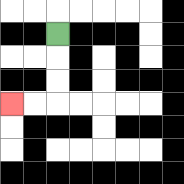{'start': '[2, 1]', 'end': '[0, 4]', 'path_directions': 'D,D,D,L,L', 'path_coordinates': '[[2, 1], [2, 2], [2, 3], [2, 4], [1, 4], [0, 4]]'}